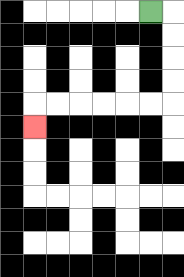{'start': '[6, 0]', 'end': '[1, 5]', 'path_directions': 'R,D,D,D,D,L,L,L,L,L,L,D', 'path_coordinates': '[[6, 0], [7, 0], [7, 1], [7, 2], [7, 3], [7, 4], [6, 4], [5, 4], [4, 4], [3, 4], [2, 4], [1, 4], [1, 5]]'}